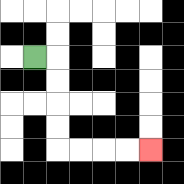{'start': '[1, 2]', 'end': '[6, 6]', 'path_directions': 'R,D,D,D,D,R,R,R,R', 'path_coordinates': '[[1, 2], [2, 2], [2, 3], [2, 4], [2, 5], [2, 6], [3, 6], [4, 6], [5, 6], [6, 6]]'}